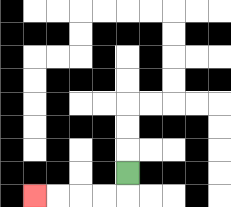{'start': '[5, 7]', 'end': '[1, 8]', 'path_directions': 'D,L,L,L,L', 'path_coordinates': '[[5, 7], [5, 8], [4, 8], [3, 8], [2, 8], [1, 8]]'}